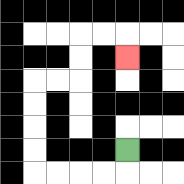{'start': '[5, 6]', 'end': '[5, 2]', 'path_directions': 'D,L,L,L,L,U,U,U,U,R,R,U,U,R,R,D', 'path_coordinates': '[[5, 6], [5, 7], [4, 7], [3, 7], [2, 7], [1, 7], [1, 6], [1, 5], [1, 4], [1, 3], [2, 3], [3, 3], [3, 2], [3, 1], [4, 1], [5, 1], [5, 2]]'}